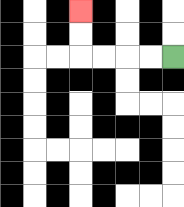{'start': '[7, 2]', 'end': '[3, 0]', 'path_directions': 'L,L,L,L,U,U', 'path_coordinates': '[[7, 2], [6, 2], [5, 2], [4, 2], [3, 2], [3, 1], [3, 0]]'}